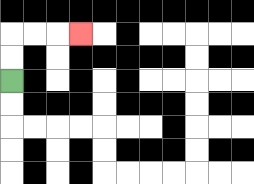{'start': '[0, 3]', 'end': '[3, 1]', 'path_directions': 'U,U,R,R,R', 'path_coordinates': '[[0, 3], [0, 2], [0, 1], [1, 1], [2, 1], [3, 1]]'}